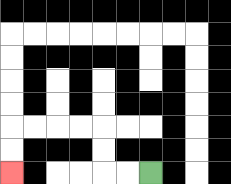{'start': '[6, 7]', 'end': '[0, 7]', 'path_directions': 'L,L,U,U,L,L,L,L,D,D', 'path_coordinates': '[[6, 7], [5, 7], [4, 7], [4, 6], [4, 5], [3, 5], [2, 5], [1, 5], [0, 5], [0, 6], [0, 7]]'}